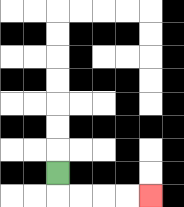{'start': '[2, 7]', 'end': '[6, 8]', 'path_directions': 'D,R,R,R,R', 'path_coordinates': '[[2, 7], [2, 8], [3, 8], [4, 8], [5, 8], [6, 8]]'}